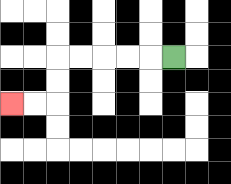{'start': '[7, 2]', 'end': '[0, 4]', 'path_directions': 'L,L,L,L,L,D,D,L,L', 'path_coordinates': '[[7, 2], [6, 2], [5, 2], [4, 2], [3, 2], [2, 2], [2, 3], [2, 4], [1, 4], [0, 4]]'}